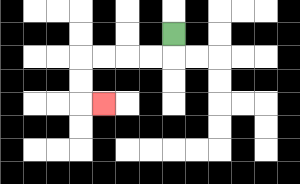{'start': '[7, 1]', 'end': '[4, 4]', 'path_directions': 'D,L,L,L,L,D,D,R', 'path_coordinates': '[[7, 1], [7, 2], [6, 2], [5, 2], [4, 2], [3, 2], [3, 3], [3, 4], [4, 4]]'}